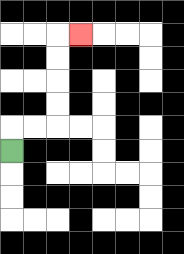{'start': '[0, 6]', 'end': '[3, 1]', 'path_directions': 'U,R,R,U,U,U,U,R', 'path_coordinates': '[[0, 6], [0, 5], [1, 5], [2, 5], [2, 4], [2, 3], [2, 2], [2, 1], [3, 1]]'}